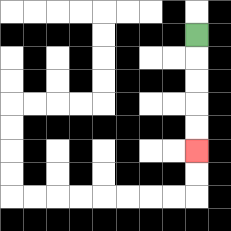{'start': '[8, 1]', 'end': '[8, 6]', 'path_directions': 'D,D,D,D,D', 'path_coordinates': '[[8, 1], [8, 2], [8, 3], [8, 4], [8, 5], [8, 6]]'}